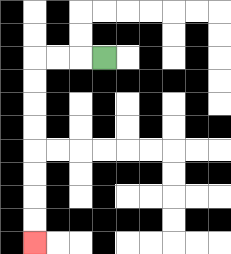{'start': '[4, 2]', 'end': '[1, 10]', 'path_directions': 'L,L,L,D,D,D,D,D,D,D,D', 'path_coordinates': '[[4, 2], [3, 2], [2, 2], [1, 2], [1, 3], [1, 4], [1, 5], [1, 6], [1, 7], [1, 8], [1, 9], [1, 10]]'}